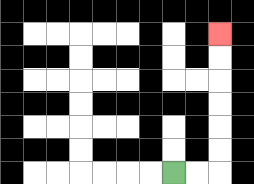{'start': '[7, 7]', 'end': '[9, 1]', 'path_directions': 'R,R,U,U,U,U,U,U', 'path_coordinates': '[[7, 7], [8, 7], [9, 7], [9, 6], [9, 5], [9, 4], [9, 3], [9, 2], [9, 1]]'}